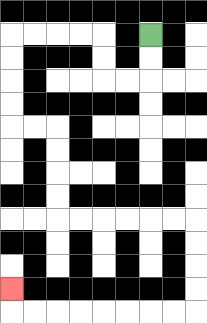{'start': '[6, 1]', 'end': '[0, 12]', 'path_directions': 'D,D,L,L,U,U,L,L,L,L,D,D,D,D,R,R,D,D,D,D,R,R,R,R,R,R,D,D,D,D,L,L,L,L,L,L,L,L,U', 'path_coordinates': '[[6, 1], [6, 2], [6, 3], [5, 3], [4, 3], [4, 2], [4, 1], [3, 1], [2, 1], [1, 1], [0, 1], [0, 2], [0, 3], [0, 4], [0, 5], [1, 5], [2, 5], [2, 6], [2, 7], [2, 8], [2, 9], [3, 9], [4, 9], [5, 9], [6, 9], [7, 9], [8, 9], [8, 10], [8, 11], [8, 12], [8, 13], [7, 13], [6, 13], [5, 13], [4, 13], [3, 13], [2, 13], [1, 13], [0, 13], [0, 12]]'}